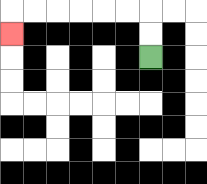{'start': '[6, 2]', 'end': '[0, 1]', 'path_directions': 'U,U,L,L,L,L,L,L,D', 'path_coordinates': '[[6, 2], [6, 1], [6, 0], [5, 0], [4, 0], [3, 0], [2, 0], [1, 0], [0, 0], [0, 1]]'}